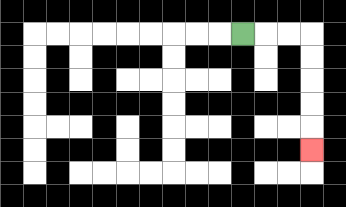{'start': '[10, 1]', 'end': '[13, 6]', 'path_directions': 'R,R,R,D,D,D,D,D', 'path_coordinates': '[[10, 1], [11, 1], [12, 1], [13, 1], [13, 2], [13, 3], [13, 4], [13, 5], [13, 6]]'}